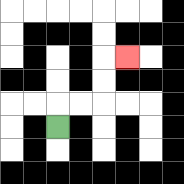{'start': '[2, 5]', 'end': '[5, 2]', 'path_directions': 'U,R,R,U,U,R', 'path_coordinates': '[[2, 5], [2, 4], [3, 4], [4, 4], [4, 3], [4, 2], [5, 2]]'}